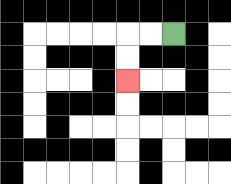{'start': '[7, 1]', 'end': '[5, 3]', 'path_directions': 'L,L,D,D', 'path_coordinates': '[[7, 1], [6, 1], [5, 1], [5, 2], [5, 3]]'}